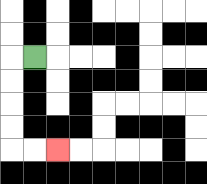{'start': '[1, 2]', 'end': '[2, 6]', 'path_directions': 'L,D,D,D,D,R,R', 'path_coordinates': '[[1, 2], [0, 2], [0, 3], [0, 4], [0, 5], [0, 6], [1, 6], [2, 6]]'}